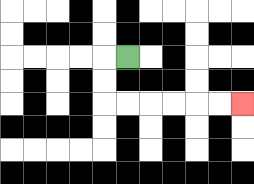{'start': '[5, 2]', 'end': '[10, 4]', 'path_directions': 'L,D,D,R,R,R,R,R,R', 'path_coordinates': '[[5, 2], [4, 2], [4, 3], [4, 4], [5, 4], [6, 4], [7, 4], [8, 4], [9, 4], [10, 4]]'}